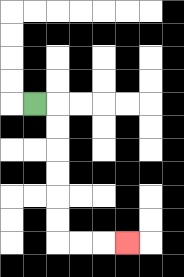{'start': '[1, 4]', 'end': '[5, 10]', 'path_directions': 'R,D,D,D,D,D,D,R,R,R', 'path_coordinates': '[[1, 4], [2, 4], [2, 5], [2, 6], [2, 7], [2, 8], [2, 9], [2, 10], [3, 10], [4, 10], [5, 10]]'}